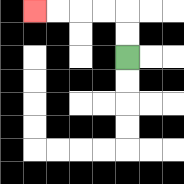{'start': '[5, 2]', 'end': '[1, 0]', 'path_directions': 'U,U,L,L,L,L', 'path_coordinates': '[[5, 2], [5, 1], [5, 0], [4, 0], [3, 0], [2, 0], [1, 0]]'}